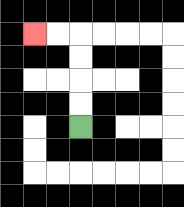{'start': '[3, 5]', 'end': '[1, 1]', 'path_directions': 'U,U,U,U,L,L', 'path_coordinates': '[[3, 5], [3, 4], [3, 3], [3, 2], [3, 1], [2, 1], [1, 1]]'}